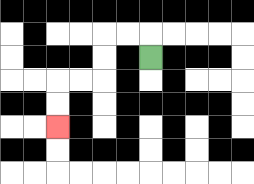{'start': '[6, 2]', 'end': '[2, 5]', 'path_directions': 'U,L,L,D,D,L,L,D,D', 'path_coordinates': '[[6, 2], [6, 1], [5, 1], [4, 1], [4, 2], [4, 3], [3, 3], [2, 3], [2, 4], [2, 5]]'}